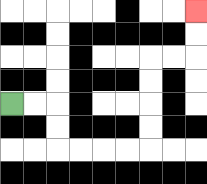{'start': '[0, 4]', 'end': '[8, 0]', 'path_directions': 'R,R,D,D,R,R,R,R,U,U,U,U,R,R,U,U', 'path_coordinates': '[[0, 4], [1, 4], [2, 4], [2, 5], [2, 6], [3, 6], [4, 6], [5, 6], [6, 6], [6, 5], [6, 4], [6, 3], [6, 2], [7, 2], [8, 2], [8, 1], [8, 0]]'}